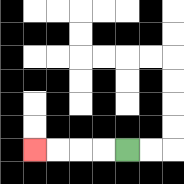{'start': '[5, 6]', 'end': '[1, 6]', 'path_directions': 'L,L,L,L', 'path_coordinates': '[[5, 6], [4, 6], [3, 6], [2, 6], [1, 6]]'}